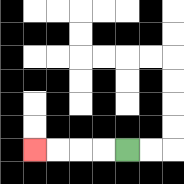{'start': '[5, 6]', 'end': '[1, 6]', 'path_directions': 'L,L,L,L', 'path_coordinates': '[[5, 6], [4, 6], [3, 6], [2, 6], [1, 6]]'}